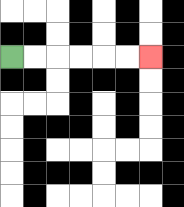{'start': '[0, 2]', 'end': '[6, 2]', 'path_directions': 'R,R,R,R,R,R', 'path_coordinates': '[[0, 2], [1, 2], [2, 2], [3, 2], [4, 2], [5, 2], [6, 2]]'}